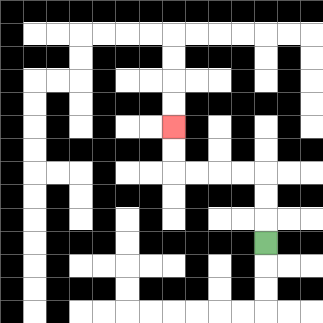{'start': '[11, 10]', 'end': '[7, 5]', 'path_directions': 'U,U,U,L,L,L,L,U,U', 'path_coordinates': '[[11, 10], [11, 9], [11, 8], [11, 7], [10, 7], [9, 7], [8, 7], [7, 7], [7, 6], [7, 5]]'}